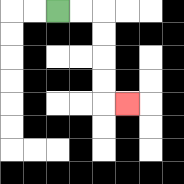{'start': '[2, 0]', 'end': '[5, 4]', 'path_directions': 'R,R,D,D,D,D,R', 'path_coordinates': '[[2, 0], [3, 0], [4, 0], [4, 1], [4, 2], [4, 3], [4, 4], [5, 4]]'}